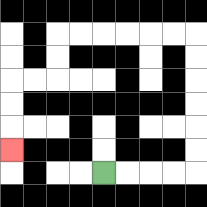{'start': '[4, 7]', 'end': '[0, 6]', 'path_directions': 'R,R,R,R,U,U,U,U,U,U,L,L,L,L,L,L,D,D,L,L,D,D,D', 'path_coordinates': '[[4, 7], [5, 7], [6, 7], [7, 7], [8, 7], [8, 6], [8, 5], [8, 4], [8, 3], [8, 2], [8, 1], [7, 1], [6, 1], [5, 1], [4, 1], [3, 1], [2, 1], [2, 2], [2, 3], [1, 3], [0, 3], [0, 4], [0, 5], [0, 6]]'}